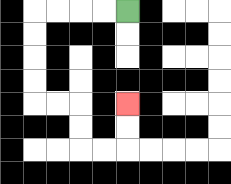{'start': '[5, 0]', 'end': '[5, 4]', 'path_directions': 'L,L,L,L,D,D,D,D,R,R,D,D,R,R,U,U', 'path_coordinates': '[[5, 0], [4, 0], [3, 0], [2, 0], [1, 0], [1, 1], [1, 2], [1, 3], [1, 4], [2, 4], [3, 4], [3, 5], [3, 6], [4, 6], [5, 6], [5, 5], [5, 4]]'}